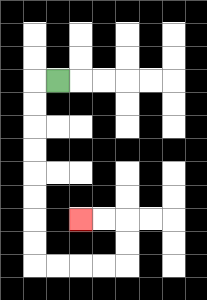{'start': '[2, 3]', 'end': '[3, 9]', 'path_directions': 'L,D,D,D,D,D,D,D,D,R,R,R,R,U,U,L,L', 'path_coordinates': '[[2, 3], [1, 3], [1, 4], [1, 5], [1, 6], [1, 7], [1, 8], [1, 9], [1, 10], [1, 11], [2, 11], [3, 11], [4, 11], [5, 11], [5, 10], [5, 9], [4, 9], [3, 9]]'}